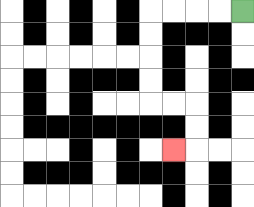{'start': '[10, 0]', 'end': '[7, 6]', 'path_directions': 'L,L,L,L,D,D,D,D,R,R,D,D,L', 'path_coordinates': '[[10, 0], [9, 0], [8, 0], [7, 0], [6, 0], [6, 1], [6, 2], [6, 3], [6, 4], [7, 4], [8, 4], [8, 5], [8, 6], [7, 6]]'}